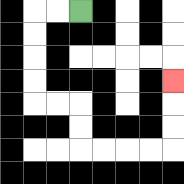{'start': '[3, 0]', 'end': '[7, 3]', 'path_directions': 'L,L,D,D,D,D,R,R,D,D,R,R,R,R,U,U,U', 'path_coordinates': '[[3, 0], [2, 0], [1, 0], [1, 1], [1, 2], [1, 3], [1, 4], [2, 4], [3, 4], [3, 5], [3, 6], [4, 6], [5, 6], [6, 6], [7, 6], [7, 5], [7, 4], [7, 3]]'}